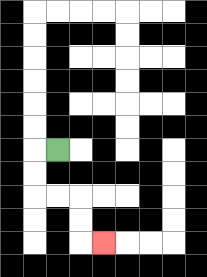{'start': '[2, 6]', 'end': '[4, 10]', 'path_directions': 'L,D,D,R,R,D,D,R', 'path_coordinates': '[[2, 6], [1, 6], [1, 7], [1, 8], [2, 8], [3, 8], [3, 9], [3, 10], [4, 10]]'}